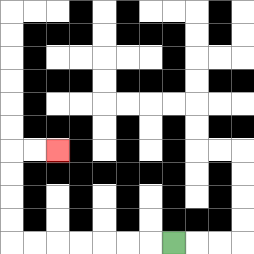{'start': '[7, 10]', 'end': '[2, 6]', 'path_directions': 'L,L,L,L,L,L,L,U,U,U,U,R,R', 'path_coordinates': '[[7, 10], [6, 10], [5, 10], [4, 10], [3, 10], [2, 10], [1, 10], [0, 10], [0, 9], [0, 8], [0, 7], [0, 6], [1, 6], [2, 6]]'}